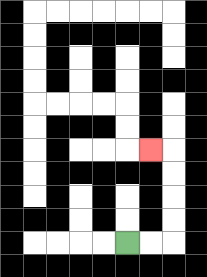{'start': '[5, 10]', 'end': '[6, 6]', 'path_directions': 'R,R,U,U,U,U,L', 'path_coordinates': '[[5, 10], [6, 10], [7, 10], [7, 9], [7, 8], [7, 7], [7, 6], [6, 6]]'}